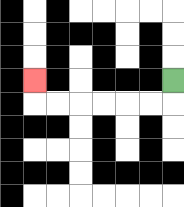{'start': '[7, 3]', 'end': '[1, 3]', 'path_directions': 'D,L,L,L,L,L,L,U', 'path_coordinates': '[[7, 3], [7, 4], [6, 4], [5, 4], [4, 4], [3, 4], [2, 4], [1, 4], [1, 3]]'}